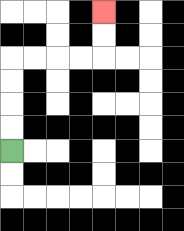{'start': '[0, 6]', 'end': '[4, 0]', 'path_directions': 'U,U,U,U,R,R,R,R,U,U', 'path_coordinates': '[[0, 6], [0, 5], [0, 4], [0, 3], [0, 2], [1, 2], [2, 2], [3, 2], [4, 2], [4, 1], [4, 0]]'}